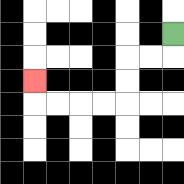{'start': '[7, 1]', 'end': '[1, 3]', 'path_directions': 'D,L,L,D,D,L,L,L,L,U', 'path_coordinates': '[[7, 1], [7, 2], [6, 2], [5, 2], [5, 3], [5, 4], [4, 4], [3, 4], [2, 4], [1, 4], [1, 3]]'}